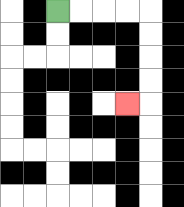{'start': '[2, 0]', 'end': '[5, 4]', 'path_directions': 'R,R,R,R,D,D,D,D,L', 'path_coordinates': '[[2, 0], [3, 0], [4, 0], [5, 0], [6, 0], [6, 1], [6, 2], [6, 3], [6, 4], [5, 4]]'}